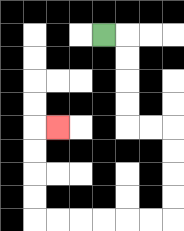{'start': '[4, 1]', 'end': '[2, 5]', 'path_directions': 'R,D,D,D,D,R,R,D,D,D,D,L,L,L,L,L,L,U,U,U,U,R', 'path_coordinates': '[[4, 1], [5, 1], [5, 2], [5, 3], [5, 4], [5, 5], [6, 5], [7, 5], [7, 6], [7, 7], [7, 8], [7, 9], [6, 9], [5, 9], [4, 9], [3, 9], [2, 9], [1, 9], [1, 8], [1, 7], [1, 6], [1, 5], [2, 5]]'}